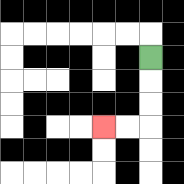{'start': '[6, 2]', 'end': '[4, 5]', 'path_directions': 'D,D,D,L,L', 'path_coordinates': '[[6, 2], [6, 3], [6, 4], [6, 5], [5, 5], [4, 5]]'}